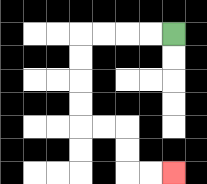{'start': '[7, 1]', 'end': '[7, 7]', 'path_directions': 'L,L,L,L,D,D,D,D,R,R,D,D,R,R', 'path_coordinates': '[[7, 1], [6, 1], [5, 1], [4, 1], [3, 1], [3, 2], [3, 3], [3, 4], [3, 5], [4, 5], [5, 5], [5, 6], [5, 7], [6, 7], [7, 7]]'}